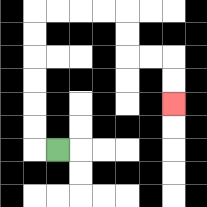{'start': '[2, 6]', 'end': '[7, 4]', 'path_directions': 'L,U,U,U,U,U,U,R,R,R,R,D,D,R,R,D,D', 'path_coordinates': '[[2, 6], [1, 6], [1, 5], [1, 4], [1, 3], [1, 2], [1, 1], [1, 0], [2, 0], [3, 0], [4, 0], [5, 0], [5, 1], [5, 2], [6, 2], [7, 2], [7, 3], [7, 4]]'}